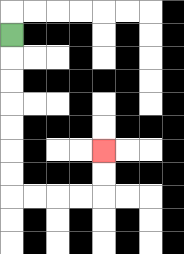{'start': '[0, 1]', 'end': '[4, 6]', 'path_directions': 'D,D,D,D,D,D,D,R,R,R,R,U,U', 'path_coordinates': '[[0, 1], [0, 2], [0, 3], [0, 4], [0, 5], [0, 6], [0, 7], [0, 8], [1, 8], [2, 8], [3, 8], [4, 8], [4, 7], [4, 6]]'}